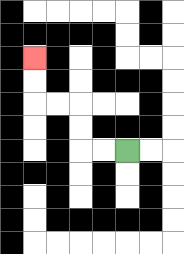{'start': '[5, 6]', 'end': '[1, 2]', 'path_directions': 'L,L,U,U,L,L,U,U', 'path_coordinates': '[[5, 6], [4, 6], [3, 6], [3, 5], [3, 4], [2, 4], [1, 4], [1, 3], [1, 2]]'}